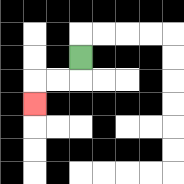{'start': '[3, 2]', 'end': '[1, 4]', 'path_directions': 'D,L,L,D', 'path_coordinates': '[[3, 2], [3, 3], [2, 3], [1, 3], [1, 4]]'}